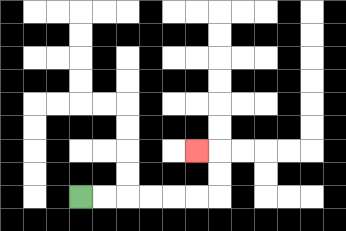{'start': '[3, 8]', 'end': '[8, 6]', 'path_directions': 'R,R,R,R,R,R,U,U,L', 'path_coordinates': '[[3, 8], [4, 8], [5, 8], [6, 8], [7, 8], [8, 8], [9, 8], [9, 7], [9, 6], [8, 6]]'}